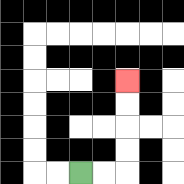{'start': '[3, 7]', 'end': '[5, 3]', 'path_directions': 'R,R,U,U,U,U', 'path_coordinates': '[[3, 7], [4, 7], [5, 7], [5, 6], [5, 5], [5, 4], [5, 3]]'}